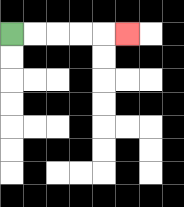{'start': '[0, 1]', 'end': '[5, 1]', 'path_directions': 'R,R,R,R,R', 'path_coordinates': '[[0, 1], [1, 1], [2, 1], [3, 1], [4, 1], [5, 1]]'}